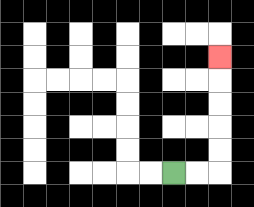{'start': '[7, 7]', 'end': '[9, 2]', 'path_directions': 'R,R,U,U,U,U,U', 'path_coordinates': '[[7, 7], [8, 7], [9, 7], [9, 6], [9, 5], [9, 4], [9, 3], [9, 2]]'}